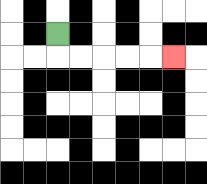{'start': '[2, 1]', 'end': '[7, 2]', 'path_directions': 'D,R,R,R,R,R', 'path_coordinates': '[[2, 1], [2, 2], [3, 2], [4, 2], [5, 2], [6, 2], [7, 2]]'}